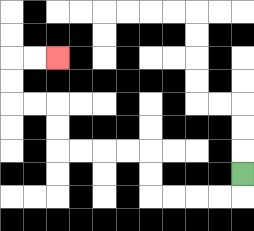{'start': '[10, 7]', 'end': '[2, 2]', 'path_directions': 'D,L,L,L,L,U,U,L,L,L,L,U,U,L,L,U,U,R,R', 'path_coordinates': '[[10, 7], [10, 8], [9, 8], [8, 8], [7, 8], [6, 8], [6, 7], [6, 6], [5, 6], [4, 6], [3, 6], [2, 6], [2, 5], [2, 4], [1, 4], [0, 4], [0, 3], [0, 2], [1, 2], [2, 2]]'}